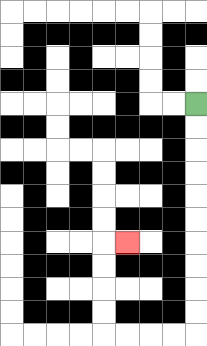{'start': '[8, 4]', 'end': '[5, 10]', 'path_directions': 'D,D,D,D,D,D,D,D,D,D,L,L,L,L,U,U,U,U,R', 'path_coordinates': '[[8, 4], [8, 5], [8, 6], [8, 7], [8, 8], [8, 9], [8, 10], [8, 11], [8, 12], [8, 13], [8, 14], [7, 14], [6, 14], [5, 14], [4, 14], [4, 13], [4, 12], [4, 11], [4, 10], [5, 10]]'}